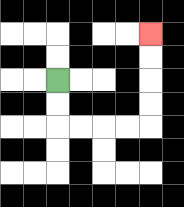{'start': '[2, 3]', 'end': '[6, 1]', 'path_directions': 'D,D,R,R,R,R,U,U,U,U', 'path_coordinates': '[[2, 3], [2, 4], [2, 5], [3, 5], [4, 5], [5, 5], [6, 5], [6, 4], [6, 3], [6, 2], [6, 1]]'}